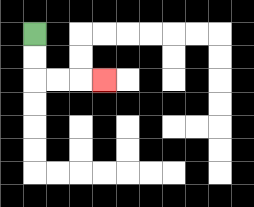{'start': '[1, 1]', 'end': '[4, 3]', 'path_directions': 'D,D,R,R,R', 'path_coordinates': '[[1, 1], [1, 2], [1, 3], [2, 3], [3, 3], [4, 3]]'}